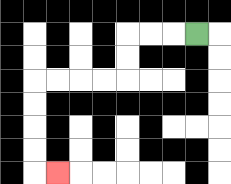{'start': '[8, 1]', 'end': '[2, 7]', 'path_directions': 'L,L,L,D,D,L,L,L,L,D,D,D,D,R', 'path_coordinates': '[[8, 1], [7, 1], [6, 1], [5, 1], [5, 2], [5, 3], [4, 3], [3, 3], [2, 3], [1, 3], [1, 4], [1, 5], [1, 6], [1, 7], [2, 7]]'}